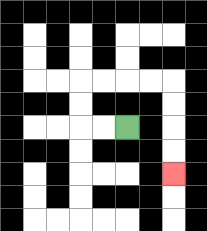{'start': '[5, 5]', 'end': '[7, 7]', 'path_directions': 'L,L,U,U,R,R,R,R,D,D,D,D', 'path_coordinates': '[[5, 5], [4, 5], [3, 5], [3, 4], [3, 3], [4, 3], [5, 3], [6, 3], [7, 3], [7, 4], [7, 5], [7, 6], [7, 7]]'}